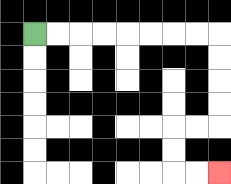{'start': '[1, 1]', 'end': '[9, 7]', 'path_directions': 'R,R,R,R,R,R,R,R,D,D,D,D,L,L,D,D,R,R', 'path_coordinates': '[[1, 1], [2, 1], [3, 1], [4, 1], [5, 1], [6, 1], [7, 1], [8, 1], [9, 1], [9, 2], [9, 3], [9, 4], [9, 5], [8, 5], [7, 5], [7, 6], [7, 7], [8, 7], [9, 7]]'}